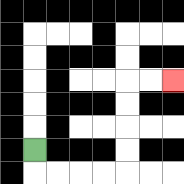{'start': '[1, 6]', 'end': '[7, 3]', 'path_directions': 'D,R,R,R,R,U,U,U,U,R,R', 'path_coordinates': '[[1, 6], [1, 7], [2, 7], [3, 7], [4, 7], [5, 7], [5, 6], [5, 5], [5, 4], [5, 3], [6, 3], [7, 3]]'}